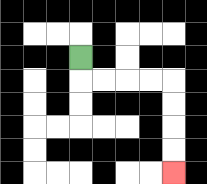{'start': '[3, 2]', 'end': '[7, 7]', 'path_directions': 'D,R,R,R,R,D,D,D,D', 'path_coordinates': '[[3, 2], [3, 3], [4, 3], [5, 3], [6, 3], [7, 3], [7, 4], [7, 5], [7, 6], [7, 7]]'}